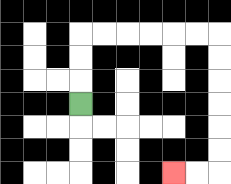{'start': '[3, 4]', 'end': '[7, 7]', 'path_directions': 'U,U,U,R,R,R,R,R,R,D,D,D,D,D,D,L,L', 'path_coordinates': '[[3, 4], [3, 3], [3, 2], [3, 1], [4, 1], [5, 1], [6, 1], [7, 1], [8, 1], [9, 1], [9, 2], [9, 3], [9, 4], [9, 5], [9, 6], [9, 7], [8, 7], [7, 7]]'}